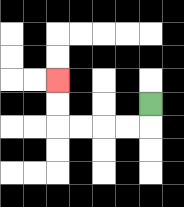{'start': '[6, 4]', 'end': '[2, 3]', 'path_directions': 'D,L,L,L,L,U,U', 'path_coordinates': '[[6, 4], [6, 5], [5, 5], [4, 5], [3, 5], [2, 5], [2, 4], [2, 3]]'}